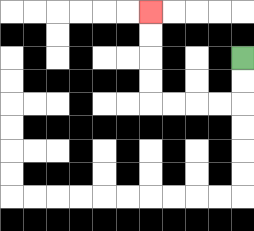{'start': '[10, 2]', 'end': '[6, 0]', 'path_directions': 'D,D,L,L,L,L,U,U,U,U', 'path_coordinates': '[[10, 2], [10, 3], [10, 4], [9, 4], [8, 4], [7, 4], [6, 4], [6, 3], [6, 2], [6, 1], [6, 0]]'}